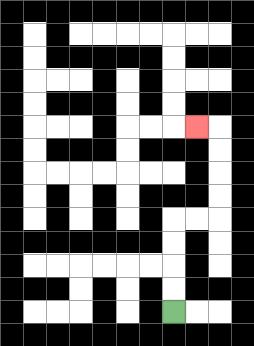{'start': '[7, 13]', 'end': '[8, 5]', 'path_directions': 'U,U,U,U,R,R,U,U,U,U,L', 'path_coordinates': '[[7, 13], [7, 12], [7, 11], [7, 10], [7, 9], [8, 9], [9, 9], [9, 8], [9, 7], [9, 6], [9, 5], [8, 5]]'}